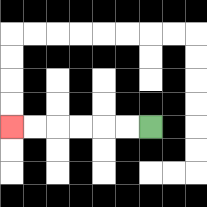{'start': '[6, 5]', 'end': '[0, 5]', 'path_directions': 'L,L,L,L,L,L', 'path_coordinates': '[[6, 5], [5, 5], [4, 5], [3, 5], [2, 5], [1, 5], [0, 5]]'}